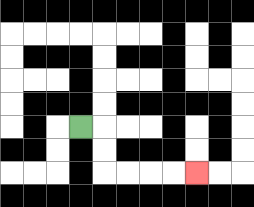{'start': '[3, 5]', 'end': '[8, 7]', 'path_directions': 'R,D,D,R,R,R,R', 'path_coordinates': '[[3, 5], [4, 5], [4, 6], [4, 7], [5, 7], [6, 7], [7, 7], [8, 7]]'}